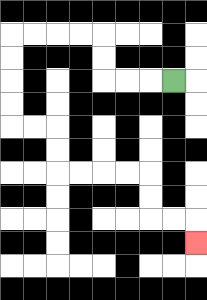{'start': '[7, 3]', 'end': '[8, 10]', 'path_directions': 'L,L,L,U,U,L,L,L,L,D,D,D,D,R,R,D,D,R,R,R,R,D,D,R,R,D', 'path_coordinates': '[[7, 3], [6, 3], [5, 3], [4, 3], [4, 2], [4, 1], [3, 1], [2, 1], [1, 1], [0, 1], [0, 2], [0, 3], [0, 4], [0, 5], [1, 5], [2, 5], [2, 6], [2, 7], [3, 7], [4, 7], [5, 7], [6, 7], [6, 8], [6, 9], [7, 9], [8, 9], [8, 10]]'}